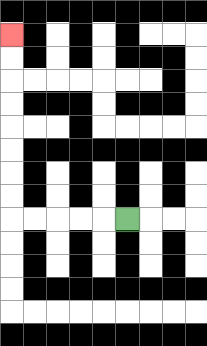{'start': '[5, 9]', 'end': '[0, 1]', 'path_directions': 'L,L,L,L,L,U,U,U,U,U,U,U,U', 'path_coordinates': '[[5, 9], [4, 9], [3, 9], [2, 9], [1, 9], [0, 9], [0, 8], [0, 7], [0, 6], [0, 5], [0, 4], [0, 3], [0, 2], [0, 1]]'}